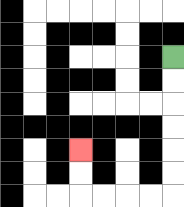{'start': '[7, 2]', 'end': '[3, 6]', 'path_directions': 'D,D,D,D,D,D,L,L,L,L,U,U', 'path_coordinates': '[[7, 2], [7, 3], [7, 4], [7, 5], [7, 6], [7, 7], [7, 8], [6, 8], [5, 8], [4, 8], [3, 8], [3, 7], [3, 6]]'}